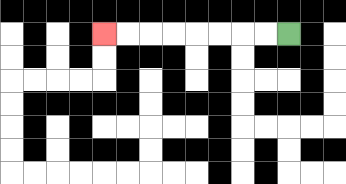{'start': '[12, 1]', 'end': '[4, 1]', 'path_directions': 'L,L,L,L,L,L,L,L', 'path_coordinates': '[[12, 1], [11, 1], [10, 1], [9, 1], [8, 1], [7, 1], [6, 1], [5, 1], [4, 1]]'}